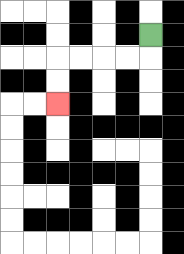{'start': '[6, 1]', 'end': '[2, 4]', 'path_directions': 'D,L,L,L,L,D,D', 'path_coordinates': '[[6, 1], [6, 2], [5, 2], [4, 2], [3, 2], [2, 2], [2, 3], [2, 4]]'}